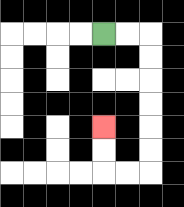{'start': '[4, 1]', 'end': '[4, 5]', 'path_directions': 'R,R,D,D,D,D,D,D,L,L,U,U', 'path_coordinates': '[[4, 1], [5, 1], [6, 1], [6, 2], [6, 3], [6, 4], [6, 5], [6, 6], [6, 7], [5, 7], [4, 7], [4, 6], [4, 5]]'}